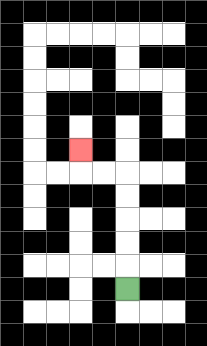{'start': '[5, 12]', 'end': '[3, 6]', 'path_directions': 'U,U,U,U,U,L,L,U', 'path_coordinates': '[[5, 12], [5, 11], [5, 10], [5, 9], [5, 8], [5, 7], [4, 7], [3, 7], [3, 6]]'}